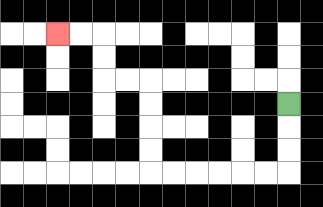{'start': '[12, 4]', 'end': '[2, 1]', 'path_directions': 'D,D,D,L,L,L,L,L,L,U,U,U,U,L,L,U,U,L,L', 'path_coordinates': '[[12, 4], [12, 5], [12, 6], [12, 7], [11, 7], [10, 7], [9, 7], [8, 7], [7, 7], [6, 7], [6, 6], [6, 5], [6, 4], [6, 3], [5, 3], [4, 3], [4, 2], [4, 1], [3, 1], [2, 1]]'}